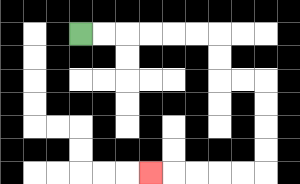{'start': '[3, 1]', 'end': '[6, 7]', 'path_directions': 'R,R,R,R,R,R,D,D,R,R,D,D,D,D,L,L,L,L,L', 'path_coordinates': '[[3, 1], [4, 1], [5, 1], [6, 1], [7, 1], [8, 1], [9, 1], [9, 2], [9, 3], [10, 3], [11, 3], [11, 4], [11, 5], [11, 6], [11, 7], [10, 7], [9, 7], [8, 7], [7, 7], [6, 7]]'}